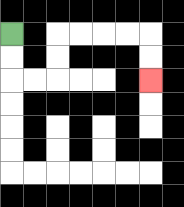{'start': '[0, 1]', 'end': '[6, 3]', 'path_directions': 'D,D,R,R,U,U,R,R,R,R,D,D', 'path_coordinates': '[[0, 1], [0, 2], [0, 3], [1, 3], [2, 3], [2, 2], [2, 1], [3, 1], [4, 1], [5, 1], [6, 1], [6, 2], [6, 3]]'}